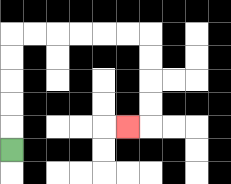{'start': '[0, 6]', 'end': '[5, 5]', 'path_directions': 'U,U,U,U,U,R,R,R,R,R,R,D,D,D,D,L', 'path_coordinates': '[[0, 6], [0, 5], [0, 4], [0, 3], [0, 2], [0, 1], [1, 1], [2, 1], [3, 1], [4, 1], [5, 1], [6, 1], [6, 2], [6, 3], [6, 4], [6, 5], [5, 5]]'}